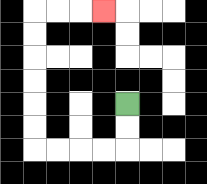{'start': '[5, 4]', 'end': '[4, 0]', 'path_directions': 'D,D,L,L,L,L,U,U,U,U,U,U,R,R,R', 'path_coordinates': '[[5, 4], [5, 5], [5, 6], [4, 6], [3, 6], [2, 6], [1, 6], [1, 5], [1, 4], [1, 3], [1, 2], [1, 1], [1, 0], [2, 0], [3, 0], [4, 0]]'}